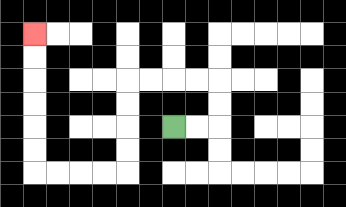{'start': '[7, 5]', 'end': '[1, 1]', 'path_directions': 'R,R,U,U,L,L,L,L,D,D,D,D,L,L,L,L,U,U,U,U,U,U', 'path_coordinates': '[[7, 5], [8, 5], [9, 5], [9, 4], [9, 3], [8, 3], [7, 3], [6, 3], [5, 3], [5, 4], [5, 5], [5, 6], [5, 7], [4, 7], [3, 7], [2, 7], [1, 7], [1, 6], [1, 5], [1, 4], [1, 3], [1, 2], [1, 1]]'}